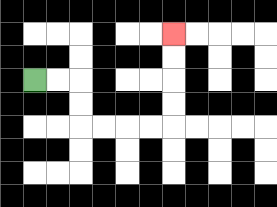{'start': '[1, 3]', 'end': '[7, 1]', 'path_directions': 'R,R,D,D,R,R,R,R,U,U,U,U', 'path_coordinates': '[[1, 3], [2, 3], [3, 3], [3, 4], [3, 5], [4, 5], [5, 5], [6, 5], [7, 5], [7, 4], [7, 3], [7, 2], [7, 1]]'}